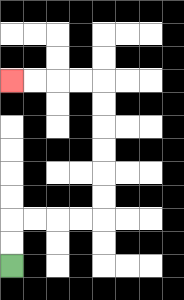{'start': '[0, 11]', 'end': '[0, 3]', 'path_directions': 'U,U,R,R,R,R,U,U,U,U,U,U,L,L,L,L', 'path_coordinates': '[[0, 11], [0, 10], [0, 9], [1, 9], [2, 9], [3, 9], [4, 9], [4, 8], [4, 7], [4, 6], [4, 5], [4, 4], [4, 3], [3, 3], [2, 3], [1, 3], [0, 3]]'}